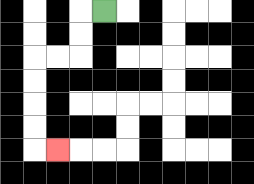{'start': '[4, 0]', 'end': '[2, 6]', 'path_directions': 'L,D,D,L,L,D,D,D,D,R', 'path_coordinates': '[[4, 0], [3, 0], [3, 1], [3, 2], [2, 2], [1, 2], [1, 3], [1, 4], [1, 5], [1, 6], [2, 6]]'}